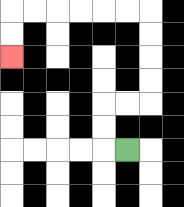{'start': '[5, 6]', 'end': '[0, 2]', 'path_directions': 'L,U,U,R,R,U,U,U,U,L,L,L,L,L,L,D,D', 'path_coordinates': '[[5, 6], [4, 6], [4, 5], [4, 4], [5, 4], [6, 4], [6, 3], [6, 2], [6, 1], [6, 0], [5, 0], [4, 0], [3, 0], [2, 0], [1, 0], [0, 0], [0, 1], [0, 2]]'}